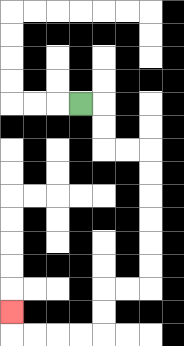{'start': '[3, 4]', 'end': '[0, 13]', 'path_directions': 'R,D,D,R,R,D,D,D,D,D,D,L,L,D,D,L,L,L,L,U', 'path_coordinates': '[[3, 4], [4, 4], [4, 5], [4, 6], [5, 6], [6, 6], [6, 7], [6, 8], [6, 9], [6, 10], [6, 11], [6, 12], [5, 12], [4, 12], [4, 13], [4, 14], [3, 14], [2, 14], [1, 14], [0, 14], [0, 13]]'}